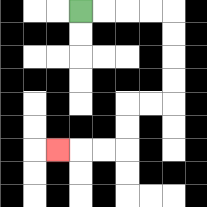{'start': '[3, 0]', 'end': '[2, 6]', 'path_directions': 'R,R,R,R,D,D,D,D,L,L,D,D,L,L,L', 'path_coordinates': '[[3, 0], [4, 0], [5, 0], [6, 0], [7, 0], [7, 1], [7, 2], [7, 3], [7, 4], [6, 4], [5, 4], [5, 5], [5, 6], [4, 6], [3, 6], [2, 6]]'}